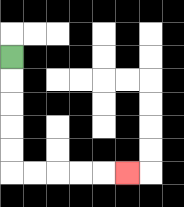{'start': '[0, 2]', 'end': '[5, 7]', 'path_directions': 'D,D,D,D,D,R,R,R,R,R', 'path_coordinates': '[[0, 2], [0, 3], [0, 4], [0, 5], [0, 6], [0, 7], [1, 7], [2, 7], [3, 7], [4, 7], [5, 7]]'}